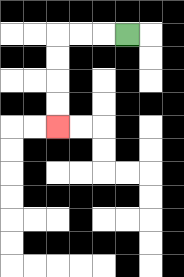{'start': '[5, 1]', 'end': '[2, 5]', 'path_directions': 'L,L,L,D,D,D,D', 'path_coordinates': '[[5, 1], [4, 1], [3, 1], [2, 1], [2, 2], [2, 3], [2, 4], [2, 5]]'}